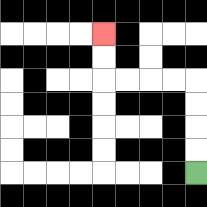{'start': '[8, 7]', 'end': '[4, 1]', 'path_directions': 'U,U,U,U,L,L,L,L,U,U', 'path_coordinates': '[[8, 7], [8, 6], [8, 5], [8, 4], [8, 3], [7, 3], [6, 3], [5, 3], [4, 3], [4, 2], [4, 1]]'}